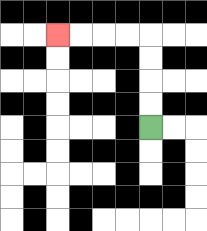{'start': '[6, 5]', 'end': '[2, 1]', 'path_directions': 'U,U,U,U,L,L,L,L', 'path_coordinates': '[[6, 5], [6, 4], [6, 3], [6, 2], [6, 1], [5, 1], [4, 1], [3, 1], [2, 1]]'}